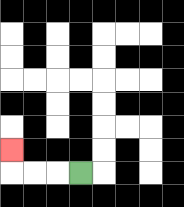{'start': '[3, 7]', 'end': '[0, 6]', 'path_directions': 'L,L,L,U', 'path_coordinates': '[[3, 7], [2, 7], [1, 7], [0, 7], [0, 6]]'}